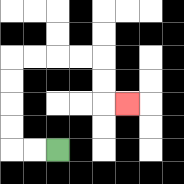{'start': '[2, 6]', 'end': '[5, 4]', 'path_directions': 'L,L,U,U,U,U,R,R,R,R,D,D,R', 'path_coordinates': '[[2, 6], [1, 6], [0, 6], [0, 5], [0, 4], [0, 3], [0, 2], [1, 2], [2, 2], [3, 2], [4, 2], [4, 3], [4, 4], [5, 4]]'}